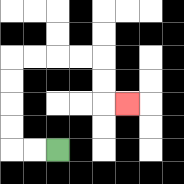{'start': '[2, 6]', 'end': '[5, 4]', 'path_directions': 'L,L,U,U,U,U,R,R,R,R,D,D,R', 'path_coordinates': '[[2, 6], [1, 6], [0, 6], [0, 5], [0, 4], [0, 3], [0, 2], [1, 2], [2, 2], [3, 2], [4, 2], [4, 3], [4, 4], [5, 4]]'}